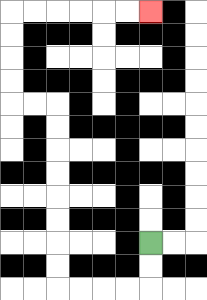{'start': '[6, 10]', 'end': '[6, 0]', 'path_directions': 'D,D,L,L,L,L,U,U,U,U,U,U,U,U,L,L,U,U,U,U,R,R,R,R,R,R', 'path_coordinates': '[[6, 10], [6, 11], [6, 12], [5, 12], [4, 12], [3, 12], [2, 12], [2, 11], [2, 10], [2, 9], [2, 8], [2, 7], [2, 6], [2, 5], [2, 4], [1, 4], [0, 4], [0, 3], [0, 2], [0, 1], [0, 0], [1, 0], [2, 0], [3, 0], [4, 0], [5, 0], [6, 0]]'}